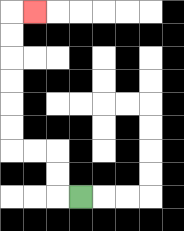{'start': '[3, 8]', 'end': '[1, 0]', 'path_directions': 'L,U,U,L,L,U,U,U,U,U,U,R', 'path_coordinates': '[[3, 8], [2, 8], [2, 7], [2, 6], [1, 6], [0, 6], [0, 5], [0, 4], [0, 3], [0, 2], [0, 1], [0, 0], [1, 0]]'}